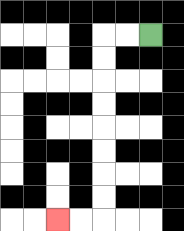{'start': '[6, 1]', 'end': '[2, 9]', 'path_directions': 'L,L,D,D,D,D,D,D,D,D,L,L', 'path_coordinates': '[[6, 1], [5, 1], [4, 1], [4, 2], [4, 3], [4, 4], [4, 5], [4, 6], [4, 7], [4, 8], [4, 9], [3, 9], [2, 9]]'}